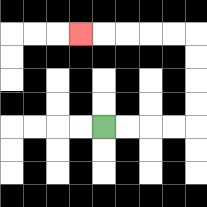{'start': '[4, 5]', 'end': '[3, 1]', 'path_directions': 'R,R,R,R,U,U,U,U,L,L,L,L,L', 'path_coordinates': '[[4, 5], [5, 5], [6, 5], [7, 5], [8, 5], [8, 4], [8, 3], [8, 2], [8, 1], [7, 1], [6, 1], [5, 1], [4, 1], [3, 1]]'}